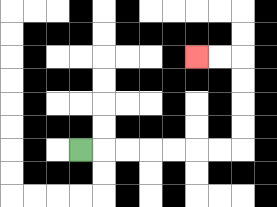{'start': '[3, 6]', 'end': '[8, 2]', 'path_directions': 'R,R,R,R,R,R,R,U,U,U,U,L,L', 'path_coordinates': '[[3, 6], [4, 6], [5, 6], [6, 6], [7, 6], [8, 6], [9, 6], [10, 6], [10, 5], [10, 4], [10, 3], [10, 2], [9, 2], [8, 2]]'}